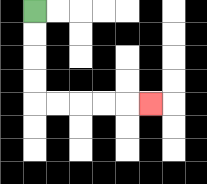{'start': '[1, 0]', 'end': '[6, 4]', 'path_directions': 'D,D,D,D,R,R,R,R,R', 'path_coordinates': '[[1, 0], [1, 1], [1, 2], [1, 3], [1, 4], [2, 4], [3, 4], [4, 4], [5, 4], [6, 4]]'}